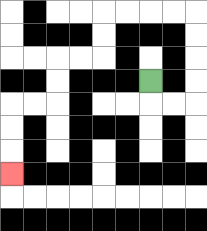{'start': '[6, 3]', 'end': '[0, 7]', 'path_directions': 'D,R,R,U,U,U,U,L,L,L,L,D,D,L,L,D,D,L,L,D,D,D', 'path_coordinates': '[[6, 3], [6, 4], [7, 4], [8, 4], [8, 3], [8, 2], [8, 1], [8, 0], [7, 0], [6, 0], [5, 0], [4, 0], [4, 1], [4, 2], [3, 2], [2, 2], [2, 3], [2, 4], [1, 4], [0, 4], [0, 5], [0, 6], [0, 7]]'}